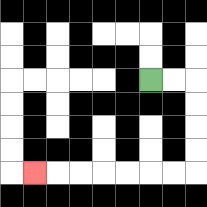{'start': '[6, 3]', 'end': '[1, 7]', 'path_directions': 'R,R,D,D,D,D,L,L,L,L,L,L,L', 'path_coordinates': '[[6, 3], [7, 3], [8, 3], [8, 4], [8, 5], [8, 6], [8, 7], [7, 7], [6, 7], [5, 7], [4, 7], [3, 7], [2, 7], [1, 7]]'}